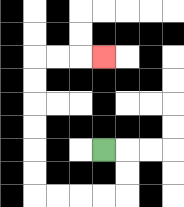{'start': '[4, 6]', 'end': '[4, 2]', 'path_directions': 'R,D,D,L,L,L,L,U,U,U,U,U,U,R,R,R', 'path_coordinates': '[[4, 6], [5, 6], [5, 7], [5, 8], [4, 8], [3, 8], [2, 8], [1, 8], [1, 7], [1, 6], [1, 5], [1, 4], [1, 3], [1, 2], [2, 2], [3, 2], [4, 2]]'}